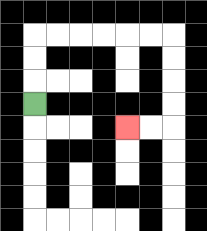{'start': '[1, 4]', 'end': '[5, 5]', 'path_directions': 'U,U,U,R,R,R,R,R,R,D,D,D,D,L,L', 'path_coordinates': '[[1, 4], [1, 3], [1, 2], [1, 1], [2, 1], [3, 1], [4, 1], [5, 1], [6, 1], [7, 1], [7, 2], [7, 3], [7, 4], [7, 5], [6, 5], [5, 5]]'}